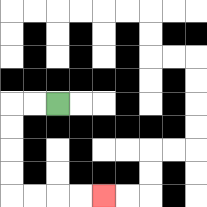{'start': '[2, 4]', 'end': '[4, 8]', 'path_directions': 'L,L,D,D,D,D,R,R,R,R', 'path_coordinates': '[[2, 4], [1, 4], [0, 4], [0, 5], [0, 6], [0, 7], [0, 8], [1, 8], [2, 8], [3, 8], [4, 8]]'}